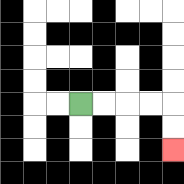{'start': '[3, 4]', 'end': '[7, 6]', 'path_directions': 'R,R,R,R,D,D', 'path_coordinates': '[[3, 4], [4, 4], [5, 4], [6, 4], [7, 4], [7, 5], [7, 6]]'}